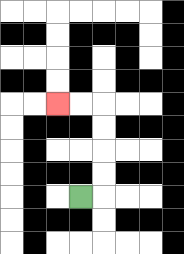{'start': '[3, 8]', 'end': '[2, 4]', 'path_directions': 'R,U,U,U,U,L,L', 'path_coordinates': '[[3, 8], [4, 8], [4, 7], [4, 6], [4, 5], [4, 4], [3, 4], [2, 4]]'}